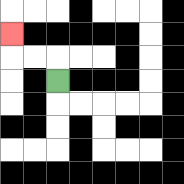{'start': '[2, 3]', 'end': '[0, 1]', 'path_directions': 'U,L,L,U', 'path_coordinates': '[[2, 3], [2, 2], [1, 2], [0, 2], [0, 1]]'}